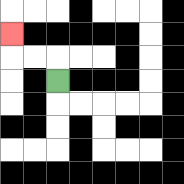{'start': '[2, 3]', 'end': '[0, 1]', 'path_directions': 'U,L,L,U', 'path_coordinates': '[[2, 3], [2, 2], [1, 2], [0, 2], [0, 1]]'}